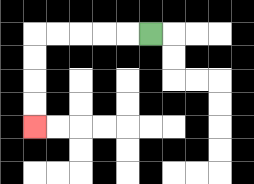{'start': '[6, 1]', 'end': '[1, 5]', 'path_directions': 'L,L,L,L,L,D,D,D,D', 'path_coordinates': '[[6, 1], [5, 1], [4, 1], [3, 1], [2, 1], [1, 1], [1, 2], [1, 3], [1, 4], [1, 5]]'}